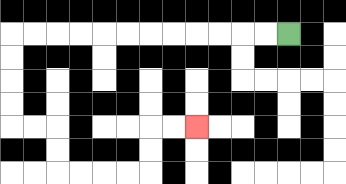{'start': '[12, 1]', 'end': '[8, 5]', 'path_directions': 'L,L,L,L,L,L,L,L,L,L,L,L,D,D,D,D,R,R,D,D,R,R,R,R,U,U,R,R', 'path_coordinates': '[[12, 1], [11, 1], [10, 1], [9, 1], [8, 1], [7, 1], [6, 1], [5, 1], [4, 1], [3, 1], [2, 1], [1, 1], [0, 1], [0, 2], [0, 3], [0, 4], [0, 5], [1, 5], [2, 5], [2, 6], [2, 7], [3, 7], [4, 7], [5, 7], [6, 7], [6, 6], [6, 5], [7, 5], [8, 5]]'}